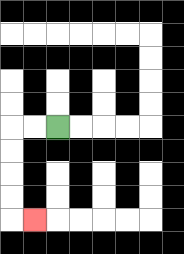{'start': '[2, 5]', 'end': '[1, 9]', 'path_directions': 'L,L,D,D,D,D,R', 'path_coordinates': '[[2, 5], [1, 5], [0, 5], [0, 6], [0, 7], [0, 8], [0, 9], [1, 9]]'}